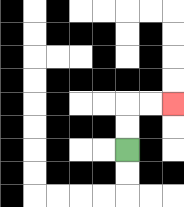{'start': '[5, 6]', 'end': '[7, 4]', 'path_directions': 'U,U,R,R', 'path_coordinates': '[[5, 6], [5, 5], [5, 4], [6, 4], [7, 4]]'}